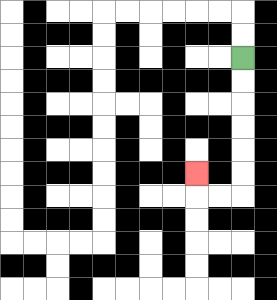{'start': '[10, 2]', 'end': '[8, 7]', 'path_directions': 'D,D,D,D,D,D,L,L,U', 'path_coordinates': '[[10, 2], [10, 3], [10, 4], [10, 5], [10, 6], [10, 7], [10, 8], [9, 8], [8, 8], [8, 7]]'}